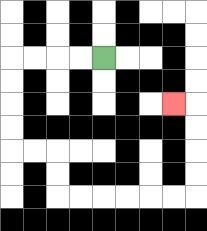{'start': '[4, 2]', 'end': '[7, 4]', 'path_directions': 'L,L,L,L,D,D,D,D,R,R,D,D,R,R,R,R,R,R,U,U,U,U,L', 'path_coordinates': '[[4, 2], [3, 2], [2, 2], [1, 2], [0, 2], [0, 3], [0, 4], [0, 5], [0, 6], [1, 6], [2, 6], [2, 7], [2, 8], [3, 8], [4, 8], [5, 8], [6, 8], [7, 8], [8, 8], [8, 7], [8, 6], [8, 5], [8, 4], [7, 4]]'}